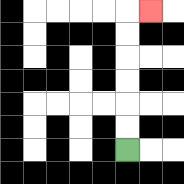{'start': '[5, 6]', 'end': '[6, 0]', 'path_directions': 'U,U,U,U,U,U,R', 'path_coordinates': '[[5, 6], [5, 5], [5, 4], [5, 3], [5, 2], [5, 1], [5, 0], [6, 0]]'}